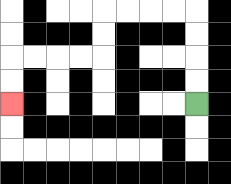{'start': '[8, 4]', 'end': '[0, 4]', 'path_directions': 'U,U,U,U,L,L,L,L,D,D,L,L,L,L,D,D', 'path_coordinates': '[[8, 4], [8, 3], [8, 2], [8, 1], [8, 0], [7, 0], [6, 0], [5, 0], [4, 0], [4, 1], [4, 2], [3, 2], [2, 2], [1, 2], [0, 2], [0, 3], [0, 4]]'}